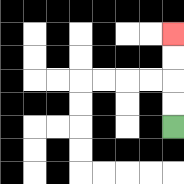{'start': '[7, 5]', 'end': '[7, 1]', 'path_directions': 'U,U,U,U', 'path_coordinates': '[[7, 5], [7, 4], [7, 3], [7, 2], [7, 1]]'}